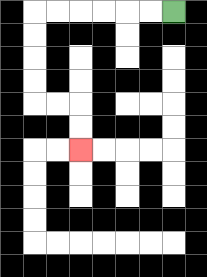{'start': '[7, 0]', 'end': '[3, 6]', 'path_directions': 'L,L,L,L,L,L,D,D,D,D,R,R,D,D', 'path_coordinates': '[[7, 0], [6, 0], [5, 0], [4, 0], [3, 0], [2, 0], [1, 0], [1, 1], [1, 2], [1, 3], [1, 4], [2, 4], [3, 4], [3, 5], [3, 6]]'}